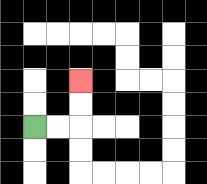{'start': '[1, 5]', 'end': '[3, 3]', 'path_directions': 'R,R,U,U', 'path_coordinates': '[[1, 5], [2, 5], [3, 5], [3, 4], [3, 3]]'}